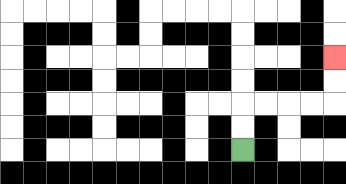{'start': '[10, 6]', 'end': '[14, 2]', 'path_directions': 'U,U,R,R,R,R,U,U', 'path_coordinates': '[[10, 6], [10, 5], [10, 4], [11, 4], [12, 4], [13, 4], [14, 4], [14, 3], [14, 2]]'}